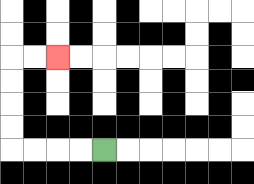{'start': '[4, 6]', 'end': '[2, 2]', 'path_directions': 'L,L,L,L,U,U,U,U,R,R', 'path_coordinates': '[[4, 6], [3, 6], [2, 6], [1, 6], [0, 6], [0, 5], [0, 4], [0, 3], [0, 2], [1, 2], [2, 2]]'}